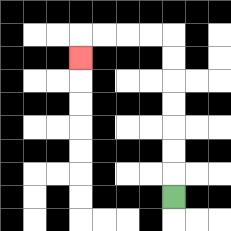{'start': '[7, 8]', 'end': '[3, 2]', 'path_directions': 'U,U,U,U,U,U,U,L,L,L,L,D', 'path_coordinates': '[[7, 8], [7, 7], [7, 6], [7, 5], [7, 4], [7, 3], [7, 2], [7, 1], [6, 1], [5, 1], [4, 1], [3, 1], [3, 2]]'}